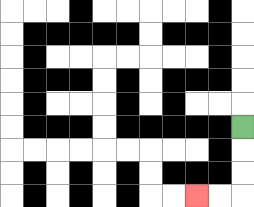{'start': '[10, 5]', 'end': '[8, 8]', 'path_directions': 'D,D,D,L,L', 'path_coordinates': '[[10, 5], [10, 6], [10, 7], [10, 8], [9, 8], [8, 8]]'}